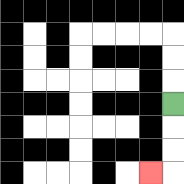{'start': '[7, 4]', 'end': '[6, 7]', 'path_directions': 'D,D,D,L', 'path_coordinates': '[[7, 4], [7, 5], [7, 6], [7, 7], [6, 7]]'}